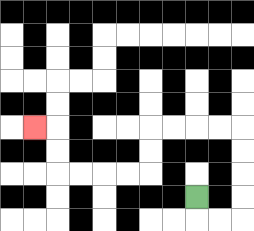{'start': '[8, 8]', 'end': '[1, 5]', 'path_directions': 'D,R,R,U,U,U,U,L,L,L,L,D,D,L,L,L,L,U,U,L', 'path_coordinates': '[[8, 8], [8, 9], [9, 9], [10, 9], [10, 8], [10, 7], [10, 6], [10, 5], [9, 5], [8, 5], [7, 5], [6, 5], [6, 6], [6, 7], [5, 7], [4, 7], [3, 7], [2, 7], [2, 6], [2, 5], [1, 5]]'}